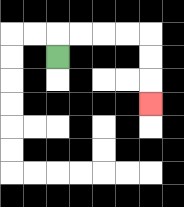{'start': '[2, 2]', 'end': '[6, 4]', 'path_directions': 'U,R,R,R,R,D,D,D', 'path_coordinates': '[[2, 2], [2, 1], [3, 1], [4, 1], [5, 1], [6, 1], [6, 2], [6, 3], [6, 4]]'}